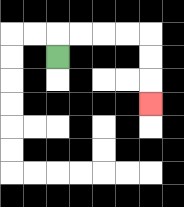{'start': '[2, 2]', 'end': '[6, 4]', 'path_directions': 'U,R,R,R,R,D,D,D', 'path_coordinates': '[[2, 2], [2, 1], [3, 1], [4, 1], [5, 1], [6, 1], [6, 2], [6, 3], [6, 4]]'}